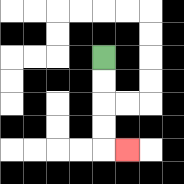{'start': '[4, 2]', 'end': '[5, 6]', 'path_directions': 'D,D,D,D,R', 'path_coordinates': '[[4, 2], [4, 3], [4, 4], [4, 5], [4, 6], [5, 6]]'}